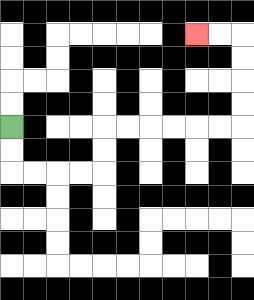{'start': '[0, 5]', 'end': '[8, 1]', 'path_directions': 'D,D,R,R,R,R,U,U,R,R,R,R,R,R,U,U,U,U,L,L', 'path_coordinates': '[[0, 5], [0, 6], [0, 7], [1, 7], [2, 7], [3, 7], [4, 7], [4, 6], [4, 5], [5, 5], [6, 5], [7, 5], [8, 5], [9, 5], [10, 5], [10, 4], [10, 3], [10, 2], [10, 1], [9, 1], [8, 1]]'}